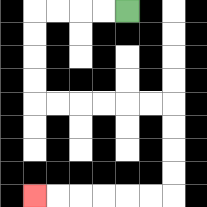{'start': '[5, 0]', 'end': '[1, 8]', 'path_directions': 'L,L,L,L,D,D,D,D,R,R,R,R,R,R,D,D,D,D,L,L,L,L,L,L', 'path_coordinates': '[[5, 0], [4, 0], [3, 0], [2, 0], [1, 0], [1, 1], [1, 2], [1, 3], [1, 4], [2, 4], [3, 4], [4, 4], [5, 4], [6, 4], [7, 4], [7, 5], [7, 6], [7, 7], [7, 8], [6, 8], [5, 8], [4, 8], [3, 8], [2, 8], [1, 8]]'}